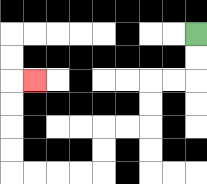{'start': '[8, 1]', 'end': '[1, 3]', 'path_directions': 'D,D,L,L,D,D,L,L,D,D,L,L,L,L,U,U,U,U,R', 'path_coordinates': '[[8, 1], [8, 2], [8, 3], [7, 3], [6, 3], [6, 4], [6, 5], [5, 5], [4, 5], [4, 6], [4, 7], [3, 7], [2, 7], [1, 7], [0, 7], [0, 6], [0, 5], [0, 4], [0, 3], [1, 3]]'}